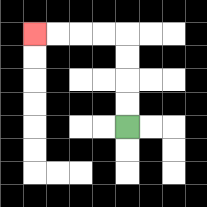{'start': '[5, 5]', 'end': '[1, 1]', 'path_directions': 'U,U,U,U,L,L,L,L', 'path_coordinates': '[[5, 5], [5, 4], [5, 3], [5, 2], [5, 1], [4, 1], [3, 1], [2, 1], [1, 1]]'}